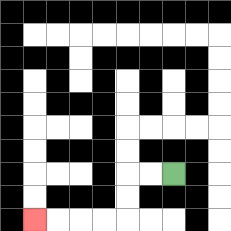{'start': '[7, 7]', 'end': '[1, 9]', 'path_directions': 'L,L,D,D,L,L,L,L', 'path_coordinates': '[[7, 7], [6, 7], [5, 7], [5, 8], [5, 9], [4, 9], [3, 9], [2, 9], [1, 9]]'}